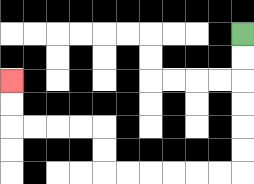{'start': '[10, 1]', 'end': '[0, 3]', 'path_directions': 'D,D,D,D,D,D,L,L,L,L,L,L,U,U,L,L,L,L,U,U', 'path_coordinates': '[[10, 1], [10, 2], [10, 3], [10, 4], [10, 5], [10, 6], [10, 7], [9, 7], [8, 7], [7, 7], [6, 7], [5, 7], [4, 7], [4, 6], [4, 5], [3, 5], [2, 5], [1, 5], [0, 5], [0, 4], [0, 3]]'}